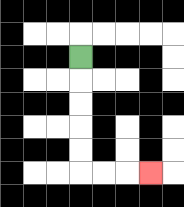{'start': '[3, 2]', 'end': '[6, 7]', 'path_directions': 'D,D,D,D,D,R,R,R', 'path_coordinates': '[[3, 2], [3, 3], [3, 4], [3, 5], [3, 6], [3, 7], [4, 7], [5, 7], [6, 7]]'}